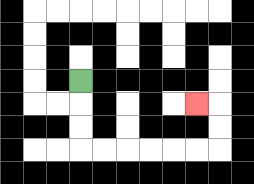{'start': '[3, 3]', 'end': '[8, 4]', 'path_directions': 'D,D,D,R,R,R,R,R,R,U,U,L', 'path_coordinates': '[[3, 3], [3, 4], [3, 5], [3, 6], [4, 6], [5, 6], [6, 6], [7, 6], [8, 6], [9, 6], [9, 5], [9, 4], [8, 4]]'}